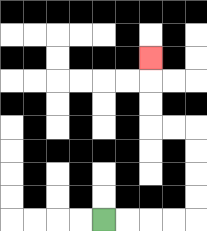{'start': '[4, 9]', 'end': '[6, 2]', 'path_directions': 'R,R,R,R,U,U,U,U,L,L,U,U,U', 'path_coordinates': '[[4, 9], [5, 9], [6, 9], [7, 9], [8, 9], [8, 8], [8, 7], [8, 6], [8, 5], [7, 5], [6, 5], [6, 4], [6, 3], [6, 2]]'}